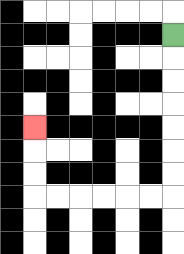{'start': '[7, 1]', 'end': '[1, 5]', 'path_directions': 'D,D,D,D,D,D,D,L,L,L,L,L,L,U,U,U', 'path_coordinates': '[[7, 1], [7, 2], [7, 3], [7, 4], [7, 5], [7, 6], [7, 7], [7, 8], [6, 8], [5, 8], [4, 8], [3, 8], [2, 8], [1, 8], [1, 7], [1, 6], [1, 5]]'}